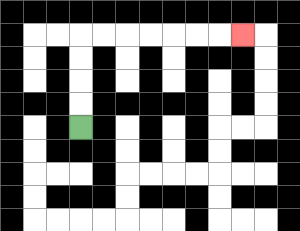{'start': '[3, 5]', 'end': '[10, 1]', 'path_directions': 'U,U,U,U,R,R,R,R,R,R,R', 'path_coordinates': '[[3, 5], [3, 4], [3, 3], [3, 2], [3, 1], [4, 1], [5, 1], [6, 1], [7, 1], [8, 1], [9, 1], [10, 1]]'}